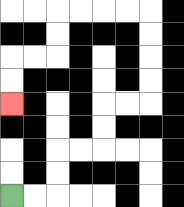{'start': '[0, 8]', 'end': '[0, 4]', 'path_directions': 'R,R,U,U,R,R,U,U,R,R,U,U,U,U,L,L,L,L,D,D,L,L,D,D', 'path_coordinates': '[[0, 8], [1, 8], [2, 8], [2, 7], [2, 6], [3, 6], [4, 6], [4, 5], [4, 4], [5, 4], [6, 4], [6, 3], [6, 2], [6, 1], [6, 0], [5, 0], [4, 0], [3, 0], [2, 0], [2, 1], [2, 2], [1, 2], [0, 2], [0, 3], [0, 4]]'}